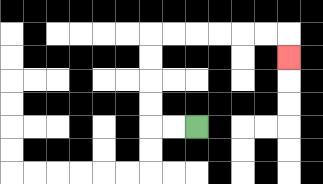{'start': '[8, 5]', 'end': '[12, 2]', 'path_directions': 'L,L,U,U,U,U,R,R,R,R,R,R,D', 'path_coordinates': '[[8, 5], [7, 5], [6, 5], [6, 4], [6, 3], [6, 2], [6, 1], [7, 1], [8, 1], [9, 1], [10, 1], [11, 1], [12, 1], [12, 2]]'}